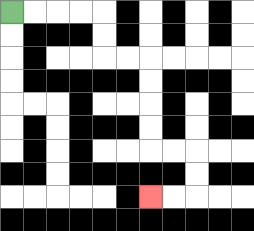{'start': '[0, 0]', 'end': '[6, 8]', 'path_directions': 'R,R,R,R,D,D,R,R,D,D,D,D,R,R,D,D,L,L', 'path_coordinates': '[[0, 0], [1, 0], [2, 0], [3, 0], [4, 0], [4, 1], [4, 2], [5, 2], [6, 2], [6, 3], [6, 4], [6, 5], [6, 6], [7, 6], [8, 6], [8, 7], [8, 8], [7, 8], [6, 8]]'}